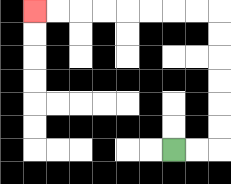{'start': '[7, 6]', 'end': '[1, 0]', 'path_directions': 'R,R,U,U,U,U,U,U,L,L,L,L,L,L,L,L', 'path_coordinates': '[[7, 6], [8, 6], [9, 6], [9, 5], [9, 4], [9, 3], [9, 2], [9, 1], [9, 0], [8, 0], [7, 0], [6, 0], [5, 0], [4, 0], [3, 0], [2, 0], [1, 0]]'}